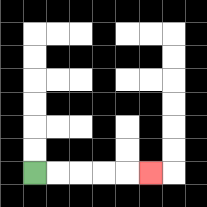{'start': '[1, 7]', 'end': '[6, 7]', 'path_directions': 'R,R,R,R,R', 'path_coordinates': '[[1, 7], [2, 7], [3, 7], [4, 7], [5, 7], [6, 7]]'}